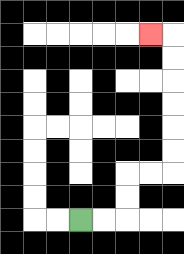{'start': '[3, 9]', 'end': '[6, 1]', 'path_directions': 'R,R,U,U,R,R,U,U,U,U,U,U,L', 'path_coordinates': '[[3, 9], [4, 9], [5, 9], [5, 8], [5, 7], [6, 7], [7, 7], [7, 6], [7, 5], [7, 4], [7, 3], [7, 2], [7, 1], [6, 1]]'}